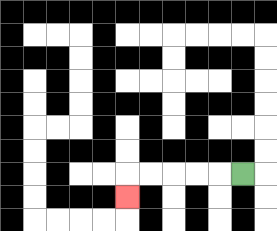{'start': '[10, 7]', 'end': '[5, 8]', 'path_directions': 'L,L,L,L,L,D', 'path_coordinates': '[[10, 7], [9, 7], [8, 7], [7, 7], [6, 7], [5, 7], [5, 8]]'}